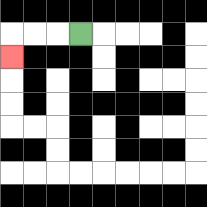{'start': '[3, 1]', 'end': '[0, 2]', 'path_directions': 'L,L,L,D', 'path_coordinates': '[[3, 1], [2, 1], [1, 1], [0, 1], [0, 2]]'}